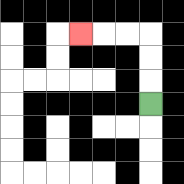{'start': '[6, 4]', 'end': '[3, 1]', 'path_directions': 'U,U,U,L,L,L', 'path_coordinates': '[[6, 4], [6, 3], [6, 2], [6, 1], [5, 1], [4, 1], [3, 1]]'}